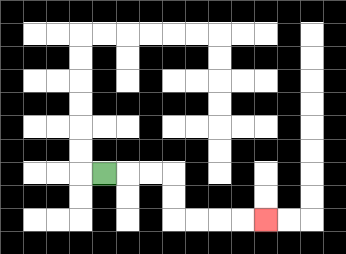{'start': '[4, 7]', 'end': '[11, 9]', 'path_directions': 'R,R,R,D,D,R,R,R,R', 'path_coordinates': '[[4, 7], [5, 7], [6, 7], [7, 7], [7, 8], [7, 9], [8, 9], [9, 9], [10, 9], [11, 9]]'}